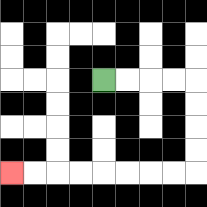{'start': '[4, 3]', 'end': '[0, 7]', 'path_directions': 'R,R,R,R,D,D,D,D,L,L,L,L,L,L,L,L', 'path_coordinates': '[[4, 3], [5, 3], [6, 3], [7, 3], [8, 3], [8, 4], [8, 5], [8, 6], [8, 7], [7, 7], [6, 7], [5, 7], [4, 7], [3, 7], [2, 7], [1, 7], [0, 7]]'}